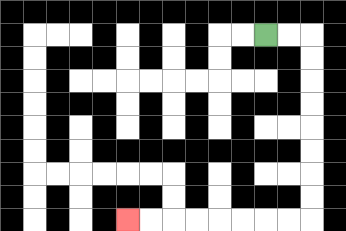{'start': '[11, 1]', 'end': '[5, 9]', 'path_directions': 'R,R,D,D,D,D,D,D,D,D,L,L,L,L,L,L,L,L', 'path_coordinates': '[[11, 1], [12, 1], [13, 1], [13, 2], [13, 3], [13, 4], [13, 5], [13, 6], [13, 7], [13, 8], [13, 9], [12, 9], [11, 9], [10, 9], [9, 9], [8, 9], [7, 9], [6, 9], [5, 9]]'}